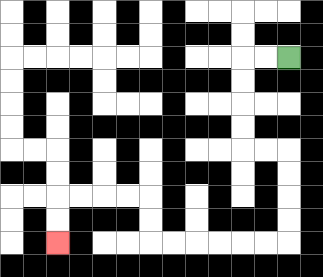{'start': '[12, 2]', 'end': '[2, 10]', 'path_directions': 'L,L,D,D,D,D,R,R,D,D,D,D,L,L,L,L,L,L,U,U,L,L,L,L,D,D', 'path_coordinates': '[[12, 2], [11, 2], [10, 2], [10, 3], [10, 4], [10, 5], [10, 6], [11, 6], [12, 6], [12, 7], [12, 8], [12, 9], [12, 10], [11, 10], [10, 10], [9, 10], [8, 10], [7, 10], [6, 10], [6, 9], [6, 8], [5, 8], [4, 8], [3, 8], [2, 8], [2, 9], [2, 10]]'}